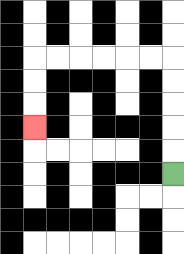{'start': '[7, 7]', 'end': '[1, 5]', 'path_directions': 'U,U,U,U,U,L,L,L,L,L,L,D,D,D', 'path_coordinates': '[[7, 7], [7, 6], [7, 5], [7, 4], [7, 3], [7, 2], [6, 2], [5, 2], [4, 2], [3, 2], [2, 2], [1, 2], [1, 3], [1, 4], [1, 5]]'}